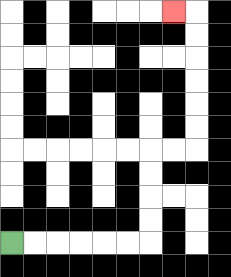{'start': '[0, 10]', 'end': '[7, 0]', 'path_directions': 'R,R,R,R,R,R,U,U,U,U,R,R,U,U,U,U,U,U,L', 'path_coordinates': '[[0, 10], [1, 10], [2, 10], [3, 10], [4, 10], [5, 10], [6, 10], [6, 9], [6, 8], [6, 7], [6, 6], [7, 6], [8, 6], [8, 5], [8, 4], [8, 3], [8, 2], [8, 1], [8, 0], [7, 0]]'}